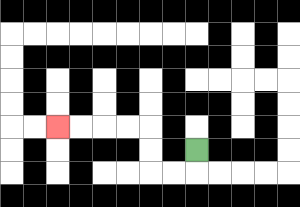{'start': '[8, 6]', 'end': '[2, 5]', 'path_directions': 'D,L,L,U,U,L,L,L,L', 'path_coordinates': '[[8, 6], [8, 7], [7, 7], [6, 7], [6, 6], [6, 5], [5, 5], [4, 5], [3, 5], [2, 5]]'}